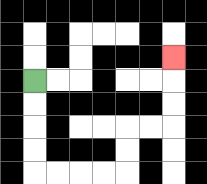{'start': '[1, 3]', 'end': '[7, 2]', 'path_directions': 'D,D,D,D,R,R,R,R,U,U,R,R,U,U,U', 'path_coordinates': '[[1, 3], [1, 4], [1, 5], [1, 6], [1, 7], [2, 7], [3, 7], [4, 7], [5, 7], [5, 6], [5, 5], [6, 5], [7, 5], [7, 4], [7, 3], [7, 2]]'}